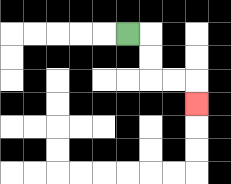{'start': '[5, 1]', 'end': '[8, 4]', 'path_directions': 'R,D,D,R,R,D', 'path_coordinates': '[[5, 1], [6, 1], [6, 2], [6, 3], [7, 3], [8, 3], [8, 4]]'}